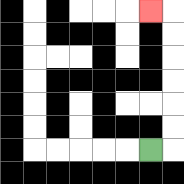{'start': '[6, 6]', 'end': '[6, 0]', 'path_directions': 'R,U,U,U,U,U,U,L', 'path_coordinates': '[[6, 6], [7, 6], [7, 5], [7, 4], [7, 3], [7, 2], [7, 1], [7, 0], [6, 0]]'}